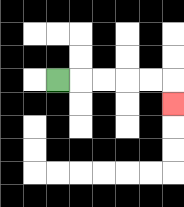{'start': '[2, 3]', 'end': '[7, 4]', 'path_directions': 'R,R,R,R,R,D', 'path_coordinates': '[[2, 3], [3, 3], [4, 3], [5, 3], [6, 3], [7, 3], [7, 4]]'}